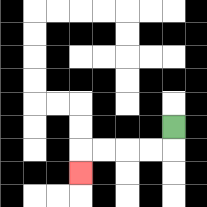{'start': '[7, 5]', 'end': '[3, 7]', 'path_directions': 'D,L,L,L,L,D', 'path_coordinates': '[[7, 5], [7, 6], [6, 6], [5, 6], [4, 6], [3, 6], [3, 7]]'}